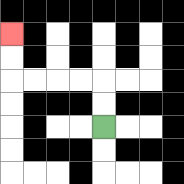{'start': '[4, 5]', 'end': '[0, 1]', 'path_directions': 'U,U,L,L,L,L,U,U', 'path_coordinates': '[[4, 5], [4, 4], [4, 3], [3, 3], [2, 3], [1, 3], [0, 3], [0, 2], [0, 1]]'}